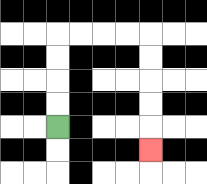{'start': '[2, 5]', 'end': '[6, 6]', 'path_directions': 'U,U,U,U,R,R,R,R,D,D,D,D,D', 'path_coordinates': '[[2, 5], [2, 4], [2, 3], [2, 2], [2, 1], [3, 1], [4, 1], [5, 1], [6, 1], [6, 2], [6, 3], [6, 4], [6, 5], [6, 6]]'}